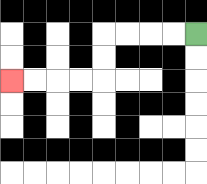{'start': '[8, 1]', 'end': '[0, 3]', 'path_directions': 'L,L,L,L,D,D,L,L,L,L', 'path_coordinates': '[[8, 1], [7, 1], [6, 1], [5, 1], [4, 1], [4, 2], [4, 3], [3, 3], [2, 3], [1, 3], [0, 3]]'}